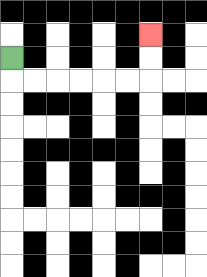{'start': '[0, 2]', 'end': '[6, 1]', 'path_directions': 'D,R,R,R,R,R,R,U,U', 'path_coordinates': '[[0, 2], [0, 3], [1, 3], [2, 3], [3, 3], [4, 3], [5, 3], [6, 3], [6, 2], [6, 1]]'}